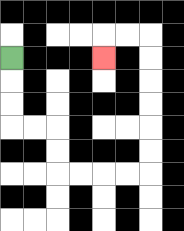{'start': '[0, 2]', 'end': '[4, 2]', 'path_directions': 'D,D,D,R,R,D,D,R,R,R,R,U,U,U,U,U,U,L,L,D', 'path_coordinates': '[[0, 2], [0, 3], [0, 4], [0, 5], [1, 5], [2, 5], [2, 6], [2, 7], [3, 7], [4, 7], [5, 7], [6, 7], [6, 6], [6, 5], [6, 4], [6, 3], [6, 2], [6, 1], [5, 1], [4, 1], [4, 2]]'}